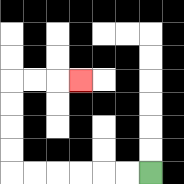{'start': '[6, 7]', 'end': '[3, 3]', 'path_directions': 'L,L,L,L,L,L,U,U,U,U,R,R,R', 'path_coordinates': '[[6, 7], [5, 7], [4, 7], [3, 7], [2, 7], [1, 7], [0, 7], [0, 6], [0, 5], [0, 4], [0, 3], [1, 3], [2, 3], [3, 3]]'}